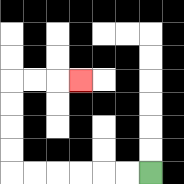{'start': '[6, 7]', 'end': '[3, 3]', 'path_directions': 'L,L,L,L,L,L,U,U,U,U,R,R,R', 'path_coordinates': '[[6, 7], [5, 7], [4, 7], [3, 7], [2, 7], [1, 7], [0, 7], [0, 6], [0, 5], [0, 4], [0, 3], [1, 3], [2, 3], [3, 3]]'}